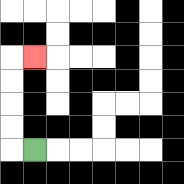{'start': '[1, 6]', 'end': '[1, 2]', 'path_directions': 'L,U,U,U,U,R', 'path_coordinates': '[[1, 6], [0, 6], [0, 5], [0, 4], [0, 3], [0, 2], [1, 2]]'}